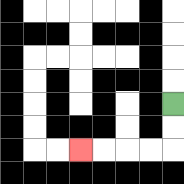{'start': '[7, 4]', 'end': '[3, 6]', 'path_directions': 'D,D,L,L,L,L', 'path_coordinates': '[[7, 4], [7, 5], [7, 6], [6, 6], [5, 6], [4, 6], [3, 6]]'}